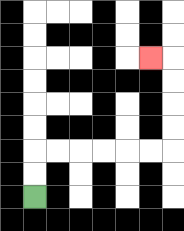{'start': '[1, 8]', 'end': '[6, 2]', 'path_directions': 'U,U,R,R,R,R,R,R,U,U,U,U,L', 'path_coordinates': '[[1, 8], [1, 7], [1, 6], [2, 6], [3, 6], [4, 6], [5, 6], [6, 6], [7, 6], [7, 5], [7, 4], [7, 3], [7, 2], [6, 2]]'}